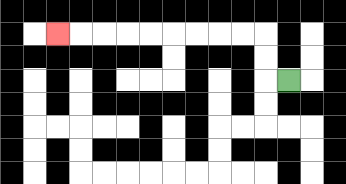{'start': '[12, 3]', 'end': '[2, 1]', 'path_directions': 'L,U,U,L,L,L,L,L,L,L,L,L', 'path_coordinates': '[[12, 3], [11, 3], [11, 2], [11, 1], [10, 1], [9, 1], [8, 1], [7, 1], [6, 1], [5, 1], [4, 1], [3, 1], [2, 1]]'}